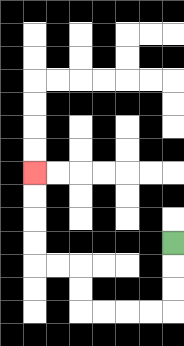{'start': '[7, 10]', 'end': '[1, 7]', 'path_directions': 'D,D,D,L,L,L,L,U,U,L,L,U,U,U,U', 'path_coordinates': '[[7, 10], [7, 11], [7, 12], [7, 13], [6, 13], [5, 13], [4, 13], [3, 13], [3, 12], [3, 11], [2, 11], [1, 11], [1, 10], [1, 9], [1, 8], [1, 7]]'}